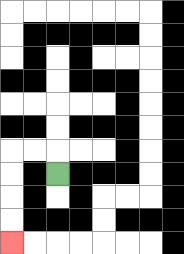{'start': '[2, 7]', 'end': '[0, 10]', 'path_directions': 'U,L,L,D,D,D,D', 'path_coordinates': '[[2, 7], [2, 6], [1, 6], [0, 6], [0, 7], [0, 8], [0, 9], [0, 10]]'}